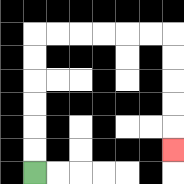{'start': '[1, 7]', 'end': '[7, 6]', 'path_directions': 'U,U,U,U,U,U,R,R,R,R,R,R,D,D,D,D,D', 'path_coordinates': '[[1, 7], [1, 6], [1, 5], [1, 4], [1, 3], [1, 2], [1, 1], [2, 1], [3, 1], [4, 1], [5, 1], [6, 1], [7, 1], [7, 2], [7, 3], [7, 4], [7, 5], [7, 6]]'}